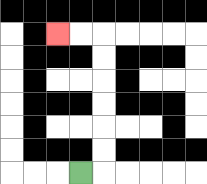{'start': '[3, 7]', 'end': '[2, 1]', 'path_directions': 'R,U,U,U,U,U,U,L,L', 'path_coordinates': '[[3, 7], [4, 7], [4, 6], [4, 5], [4, 4], [4, 3], [4, 2], [4, 1], [3, 1], [2, 1]]'}